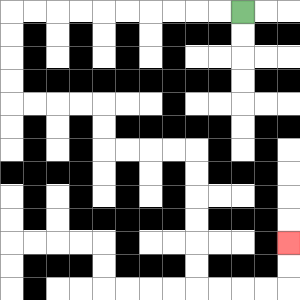{'start': '[10, 0]', 'end': '[12, 10]', 'path_directions': 'L,L,L,L,L,L,L,L,L,L,D,D,D,D,R,R,R,R,D,D,R,R,R,R,D,D,D,D,D,D,R,R,R,R,U,U', 'path_coordinates': '[[10, 0], [9, 0], [8, 0], [7, 0], [6, 0], [5, 0], [4, 0], [3, 0], [2, 0], [1, 0], [0, 0], [0, 1], [0, 2], [0, 3], [0, 4], [1, 4], [2, 4], [3, 4], [4, 4], [4, 5], [4, 6], [5, 6], [6, 6], [7, 6], [8, 6], [8, 7], [8, 8], [8, 9], [8, 10], [8, 11], [8, 12], [9, 12], [10, 12], [11, 12], [12, 12], [12, 11], [12, 10]]'}